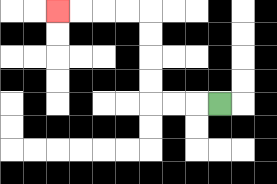{'start': '[9, 4]', 'end': '[2, 0]', 'path_directions': 'L,L,L,U,U,U,U,L,L,L,L', 'path_coordinates': '[[9, 4], [8, 4], [7, 4], [6, 4], [6, 3], [6, 2], [6, 1], [6, 0], [5, 0], [4, 0], [3, 0], [2, 0]]'}